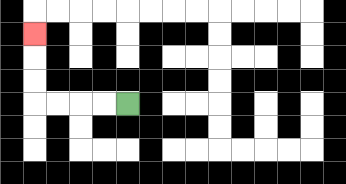{'start': '[5, 4]', 'end': '[1, 1]', 'path_directions': 'L,L,L,L,U,U,U', 'path_coordinates': '[[5, 4], [4, 4], [3, 4], [2, 4], [1, 4], [1, 3], [1, 2], [1, 1]]'}